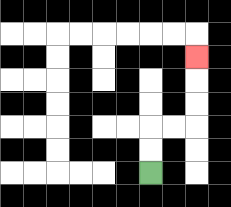{'start': '[6, 7]', 'end': '[8, 2]', 'path_directions': 'U,U,R,R,U,U,U', 'path_coordinates': '[[6, 7], [6, 6], [6, 5], [7, 5], [8, 5], [8, 4], [8, 3], [8, 2]]'}